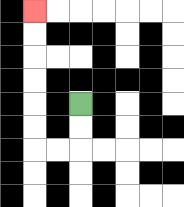{'start': '[3, 4]', 'end': '[1, 0]', 'path_directions': 'D,D,L,L,U,U,U,U,U,U', 'path_coordinates': '[[3, 4], [3, 5], [3, 6], [2, 6], [1, 6], [1, 5], [1, 4], [1, 3], [1, 2], [1, 1], [1, 0]]'}